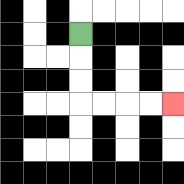{'start': '[3, 1]', 'end': '[7, 4]', 'path_directions': 'D,D,D,R,R,R,R', 'path_coordinates': '[[3, 1], [3, 2], [3, 3], [3, 4], [4, 4], [5, 4], [6, 4], [7, 4]]'}